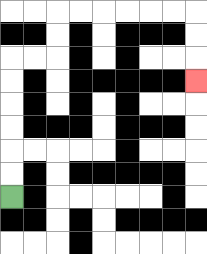{'start': '[0, 8]', 'end': '[8, 3]', 'path_directions': 'U,U,U,U,U,U,R,R,U,U,R,R,R,R,R,R,D,D,D', 'path_coordinates': '[[0, 8], [0, 7], [0, 6], [0, 5], [0, 4], [0, 3], [0, 2], [1, 2], [2, 2], [2, 1], [2, 0], [3, 0], [4, 0], [5, 0], [6, 0], [7, 0], [8, 0], [8, 1], [8, 2], [8, 3]]'}